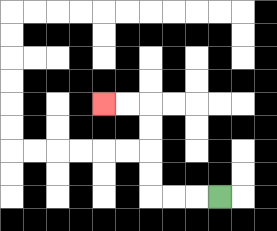{'start': '[9, 8]', 'end': '[4, 4]', 'path_directions': 'L,L,L,U,U,U,U,L,L', 'path_coordinates': '[[9, 8], [8, 8], [7, 8], [6, 8], [6, 7], [6, 6], [6, 5], [6, 4], [5, 4], [4, 4]]'}